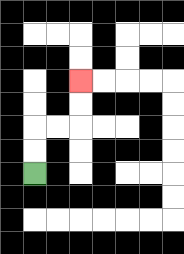{'start': '[1, 7]', 'end': '[3, 3]', 'path_directions': 'U,U,R,R,U,U', 'path_coordinates': '[[1, 7], [1, 6], [1, 5], [2, 5], [3, 5], [3, 4], [3, 3]]'}